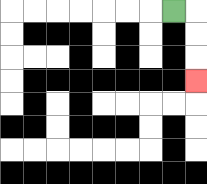{'start': '[7, 0]', 'end': '[8, 3]', 'path_directions': 'R,D,D,D', 'path_coordinates': '[[7, 0], [8, 0], [8, 1], [8, 2], [8, 3]]'}